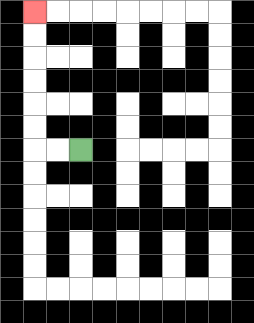{'start': '[3, 6]', 'end': '[1, 0]', 'path_directions': 'L,L,U,U,U,U,U,U', 'path_coordinates': '[[3, 6], [2, 6], [1, 6], [1, 5], [1, 4], [1, 3], [1, 2], [1, 1], [1, 0]]'}